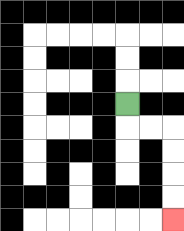{'start': '[5, 4]', 'end': '[7, 9]', 'path_directions': 'D,R,R,D,D,D,D', 'path_coordinates': '[[5, 4], [5, 5], [6, 5], [7, 5], [7, 6], [7, 7], [7, 8], [7, 9]]'}